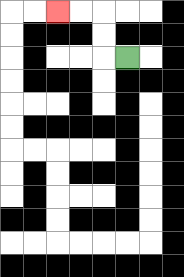{'start': '[5, 2]', 'end': '[2, 0]', 'path_directions': 'L,U,U,L,L', 'path_coordinates': '[[5, 2], [4, 2], [4, 1], [4, 0], [3, 0], [2, 0]]'}